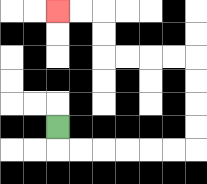{'start': '[2, 5]', 'end': '[2, 0]', 'path_directions': 'D,R,R,R,R,R,R,U,U,U,U,L,L,L,L,U,U,L,L', 'path_coordinates': '[[2, 5], [2, 6], [3, 6], [4, 6], [5, 6], [6, 6], [7, 6], [8, 6], [8, 5], [8, 4], [8, 3], [8, 2], [7, 2], [6, 2], [5, 2], [4, 2], [4, 1], [4, 0], [3, 0], [2, 0]]'}